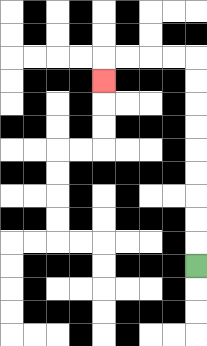{'start': '[8, 11]', 'end': '[4, 3]', 'path_directions': 'U,U,U,U,U,U,U,U,U,L,L,L,L,D', 'path_coordinates': '[[8, 11], [8, 10], [8, 9], [8, 8], [8, 7], [8, 6], [8, 5], [8, 4], [8, 3], [8, 2], [7, 2], [6, 2], [5, 2], [4, 2], [4, 3]]'}